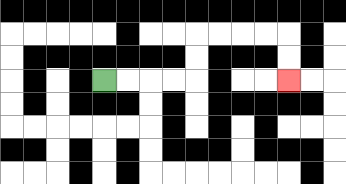{'start': '[4, 3]', 'end': '[12, 3]', 'path_directions': 'R,R,R,R,U,U,R,R,R,R,D,D', 'path_coordinates': '[[4, 3], [5, 3], [6, 3], [7, 3], [8, 3], [8, 2], [8, 1], [9, 1], [10, 1], [11, 1], [12, 1], [12, 2], [12, 3]]'}